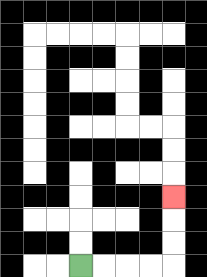{'start': '[3, 11]', 'end': '[7, 8]', 'path_directions': 'R,R,R,R,U,U,U', 'path_coordinates': '[[3, 11], [4, 11], [5, 11], [6, 11], [7, 11], [7, 10], [7, 9], [7, 8]]'}